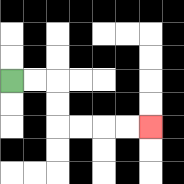{'start': '[0, 3]', 'end': '[6, 5]', 'path_directions': 'R,R,D,D,R,R,R,R', 'path_coordinates': '[[0, 3], [1, 3], [2, 3], [2, 4], [2, 5], [3, 5], [4, 5], [5, 5], [6, 5]]'}